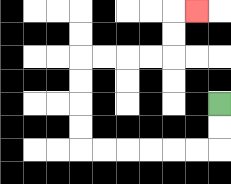{'start': '[9, 4]', 'end': '[8, 0]', 'path_directions': 'D,D,L,L,L,L,L,L,U,U,U,U,R,R,R,R,U,U,R', 'path_coordinates': '[[9, 4], [9, 5], [9, 6], [8, 6], [7, 6], [6, 6], [5, 6], [4, 6], [3, 6], [3, 5], [3, 4], [3, 3], [3, 2], [4, 2], [5, 2], [6, 2], [7, 2], [7, 1], [7, 0], [8, 0]]'}